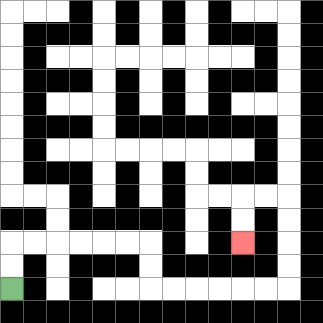{'start': '[0, 12]', 'end': '[10, 10]', 'path_directions': 'U,U,R,R,R,R,R,R,D,D,R,R,R,R,R,R,U,U,U,U,L,L,D,D', 'path_coordinates': '[[0, 12], [0, 11], [0, 10], [1, 10], [2, 10], [3, 10], [4, 10], [5, 10], [6, 10], [6, 11], [6, 12], [7, 12], [8, 12], [9, 12], [10, 12], [11, 12], [12, 12], [12, 11], [12, 10], [12, 9], [12, 8], [11, 8], [10, 8], [10, 9], [10, 10]]'}